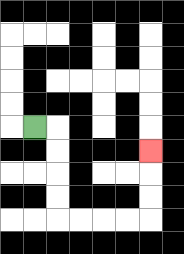{'start': '[1, 5]', 'end': '[6, 6]', 'path_directions': 'R,D,D,D,D,R,R,R,R,U,U,U', 'path_coordinates': '[[1, 5], [2, 5], [2, 6], [2, 7], [2, 8], [2, 9], [3, 9], [4, 9], [5, 9], [6, 9], [6, 8], [6, 7], [6, 6]]'}